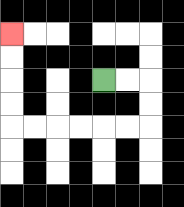{'start': '[4, 3]', 'end': '[0, 1]', 'path_directions': 'R,R,D,D,L,L,L,L,L,L,U,U,U,U', 'path_coordinates': '[[4, 3], [5, 3], [6, 3], [6, 4], [6, 5], [5, 5], [4, 5], [3, 5], [2, 5], [1, 5], [0, 5], [0, 4], [0, 3], [0, 2], [0, 1]]'}